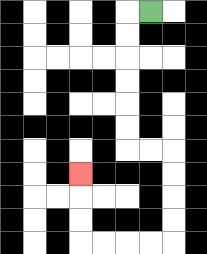{'start': '[6, 0]', 'end': '[3, 7]', 'path_directions': 'L,D,D,D,D,D,D,R,R,D,D,D,D,L,L,L,L,U,U,U', 'path_coordinates': '[[6, 0], [5, 0], [5, 1], [5, 2], [5, 3], [5, 4], [5, 5], [5, 6], [6, 6], [7, 6], [7, 7], [7, 8], [7, 9], [7, 10], [6, 10], [5, 10], [4, 10], [3, 10], [3, 9], [3, 8], [3, 7]]'}